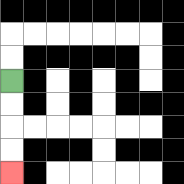{'start': '[0, 3]', 'end': '[0, 7]', 'path_directions': 'D,D,D,D', 'path_coordinates': '[[0, 3], [0, 4], [0, 5], [0, 6], [0, 7]]'}